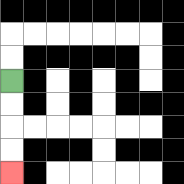{'start': '[0, 3]', 'end': '[0, 7]', 'path_directions': 'D,D,D,D', 'path_coordinates': '[[0, 3], [0, 4], [0, 5], [0, 6], [0, 7]]'}